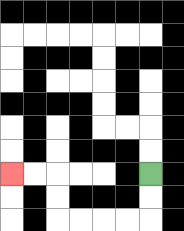{'start': '[6, 7]', 'end': '[0, 7]', 'path_directions': 'D,D,L,L,L,L,U,U,L,L', 'path_coordinates': '[[6, 7], [6, 8], [6, 9], [5, 9], [4, 9], [3, 9], [2, 9], [2, 8], [2, 7], [1, 7], [0, 7]]'}